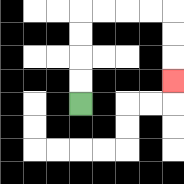{'start': '[3, 4]', 'end': '[7, 3]', 'path_directions': 'U,U,U,U,R,R,R,R,D,D,D', 'path_coordinates': '[[3, 4], [3, 3], [3, 2], [3, 1], [3, 0], [4, 0], [5, 0], [6, 0], [7, 0], [7, 1], [7, 2], [7, 3]]'}